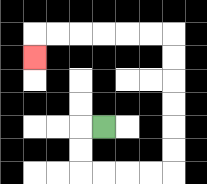{'start': '[4, 5]', 'end': '[1, 2]', 'path_directions': 'L,D,D,R,R,R,R,U,U,U,U,U,U,L,L,L,L,L,L,D', 'path_coordinates': '[[4, 5], [3, 5], [3, 6], [3, 7], [4, 7], [5, 7], [6, 7], [7, 7], [7, 6], [7, 5], [7, 4], [7, 3], [7, 2], [7, 1], [6, 1], [5, 1], [4, 1], [3, 1], [2, 1], [1, 1], [1, 2]]'}